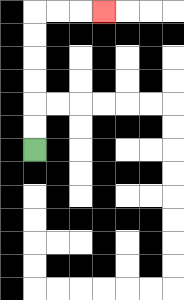{'start': '[1, 6]', 'end': '[4, 0]', 'path_directions': 'U,U,U,U,U,U,R,R,R', 'path_coordinates': '[[1, 6], [1, 5], [1, 4], [1, 3], [1, 2], [1, 1], [1, 0], [2, 0], [3, 0], [4, 0]]'}